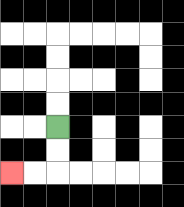{'start': '[2, 5]', 'end': '[0, 7]', 'path_directions': 'D,D,L,L', 'path_coordinates': '[[2, 5], [2, 6], [2, 7], [1, 7], [0, 7]]'}